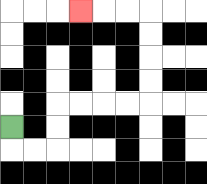{'start': '[0, 5]', 'end': '[3, 0]', 'path_directions': 'D,R,R,U,U,R,R,R,R,U,U,U,U,L,L,L', 'path_coordinates': '[[0, 5], [0, 6], [1, 6], [2, 6], [2, 5], [2, 4], [3, 4], [4, 4], [5, 4], [6, 4], [6, 3], [6, 2], [6, 1], [6, 0], [5, 0], [4, 0], [3, 0]]'}